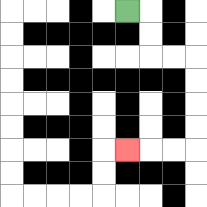{'start': '[5, 0]', 'end': '[5, 6]', 'path_directions': 'R,D,D,R,R,D,D,D,D,L,L,L', 'path_coordinates': '[[5, 0], [6, 0], [6, 1], [6, 2], [7, 2], [8, 2], [8, 3], [8, 4], [8, 5], [8, 6], [7, 6], [6, 6], [5, 6]]'}